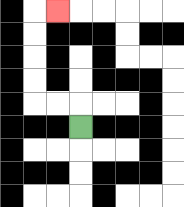{'start': '[3, 5]', 'end': '[2, 0]', 'path_directions': 'U,L,L,U,U,U,U,R', 'path_coordinates': '[[3, 5], [3, 4], [2, 4], [1, 4], [1, 3], [1, 2], [1, 1], [1, 0], [2, 0]]'}